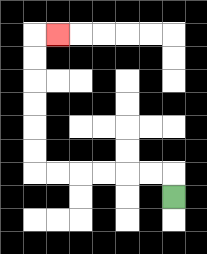{'start': '[7, 8]', 'end': '[2, 1]', 'path_directions': 'U,L,L,L,L,L,L,U,U,U,U,U,U,R', 'path_coordinates': '[[7, 8], [7, 7], [6, 7], [5, 7], [4, 7], [3, 7], [2, 7], [1, 7], [1, 6], [1, 5], [1, 4], [1, 3], [1, 2], [1, 1], [2, 1]]'}